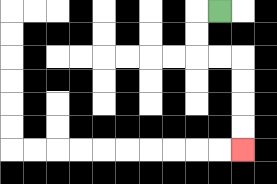{'start': '[9, 0]', 'end': '[10, 6]', 'path_directions': 'L,D,D,R,R,D,D,D,D', 'path_coordinates': '[[9, 0], [8, 0], [8, 1], [8, 2], [9, 2], [10, 2], [10, 3], [10, 4], [10, 5], [10, 6]]'}